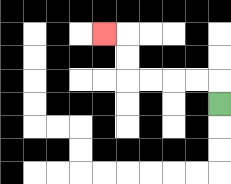{'start': '[9, 4]', 'end': '[4, 1]', 'path_directions': 'U,L,L,L,L,U,U,L', 'path_coordinates': '[[9, 4], [9, 3], [8, 3], [7, 3], [6, 3], [5, 3], [5, 2], [5, 1], [4, 1]]'}